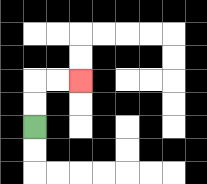{'start': '[1, 5]', 'end': '[3, 3]', 'path_directions': 'U,U,R,R', 'path_coordinates': '[[1, 5], [1, 4], [1, 3], [2, 3], [3, 3]]'}